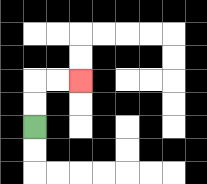{'start': '[1, 5]', 'end': '[3, 3]', 'path_directions': 'U,U,R,R', 'path_coordinates': '[[1, 5], [1, 4], [1, 3], [2, 3], [3, 3]]'}